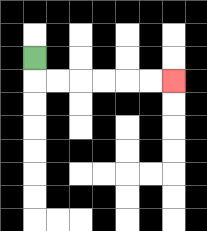{'start': '[1, 2]', 'end': '[7, 3]', 'path_directions': 'D,R,R,R,R,R,R', 'path_coordinates': '[[1, 2], [1, 3], [2, 3], [3, 3], [4, 3], [5, 3], [6, 3], [7, 3]]'}